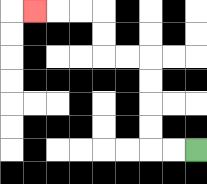{'start': '[8, 6]', 'end': '[1, 0]', 'path_directions': 'L,L,U,U,U,U,L,L,U,U,L,L,L', 'path_coordinates': '[[8, 6], [7, 6], [6, 6], [6, 5], [6, 4], [6, 3], [6, 2], [5, 2], [4, 2], [4, 1], [4, 0], [3, 0], [2, 0], [1, 0]]'}